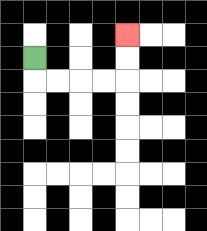{'start': '[1, 2]', 'end': '[5, 1]', 'path_directions': 'D,R,R,R,R,U,U', 'path_coordinates': '[[1, 2], [1, 3], [2, 3], [3, 3], [4, 3], [5, 3], [5, 2], [5, 1]]'}